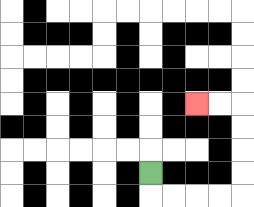{'start': '[6, 7]', 'end': '[8, 4]', 'path_directions': 'D,R,R,R,R,U,U,U,U,L,L', 'path_coordinates': '[[6, 7], [6, 8], [7, 8], [8, 8], [9, 8], [10, 8], [10, 7], [10, 6], [10, 5], [10, 4], [9, 4], [8, 4]]'}